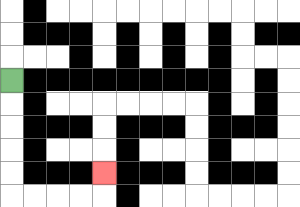{'start': '[0, 3]', 'end': '[4, 7]', 'path_directions': 'D,D,D,D,D,R,R,R,R,U', 'path_coordinates': '[[0, 3], [0, 4], [0, 5], [0, 6], [0, 7], [0, 8], [1, 8], [2, 8], [3, 8], [4, 8], [4, 7]]'}